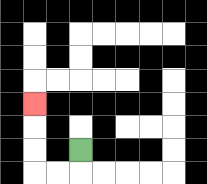{'start': '[3, 6]', 'end': '[1, 4]', 'path_directions': 'D,L,L,U,U,U', 'path_coordinates': '[[3, 6], [3, 7], [2, 7], [1, 7], [1, 6], [1, 5], [1, 4]]'}